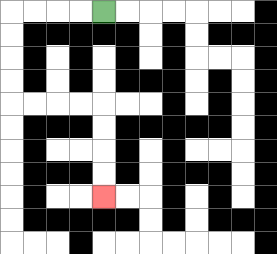{'start': '[4, 0]', 'end': '[4, 8]', 'path_directions': 'L,L,L,L,D,D,D,D,R,R,R,R,D,D,D,D', 'path_coordinates': '[[4, 0], [3, 0], [2, 0], [1, 0], [0, 0], [0, 1], [0, 2], [0, 3], [0, 4], [1, 4], [2, 4], [3, 4], [4, 4], [4, 5], [4, 6], [4, 7], [4, 8]]'}